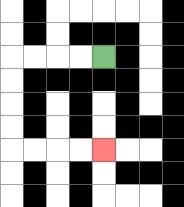{'start': '[4, 2]', 'end': '[4, 6]', 'path_directions': 'L,L,L,L,D,D,D,D,R,R,R,R', 'path_coordinates': '[[4, 2], [3, 2], [2, 2], [1, 2], [0, 2], [0, 3], [0, 4], [0, 5], [0, 6], [1, 6], [2, 6], [3, 6], [4, 6]]'}